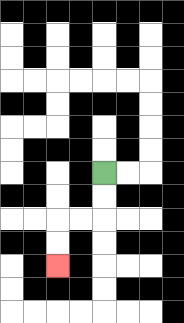{'start': '[4, 7]', 'end': '[2, 11]', 'path_directions': 'D,D,L,L,D,D', 'path_coordinates': '[[4, 7], [4, 8], [4, 9], [3, 9], [2, 9], [2, 10], [2, 11]]'}